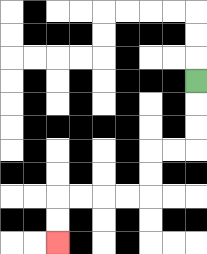{'start': '[8, 3]', 'end': '[2, 10]', 'path_directions': 'D,D,D,L,L,D,D,L,L,L,L,D,D', 'path_coordinates': '[[8, 3], [8, 4], [8, 5], [8, 6], [7, 6], [6, 6], [6, 7], [6, 8], [5, 8], [4, 8], [3, 8], [2, 8], [2, 9], [2, 10]]'}